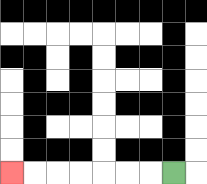{'start': '[7, 7]', 'end': '[0, 7]', 'path_directions': 'L,L,L,L,L,L,L', 'path_coordinates': '[[7, 7], [6, 7], [5, 7], [4, 7], [3, 7], [2, 7], [1, 7], [0, 7]]'}